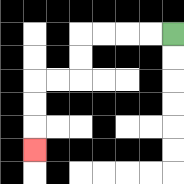{'start': '[7, 1]', 'end': '[1, 6]', 'path_directions': 'L,L,L,L,D,D,L,L,D,D,D', 'path_coordinates': '[[7, 1], [6, 1], [5, 1], [4, 1], [3, 1], [3, 2], [3, 3], [2, 3], [1, 3], [1, 4], [1, 5], [1, 6]]'}